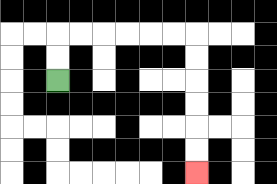{'start': '[2, 3]', 'end': '[8, 7]', 'path_directions': 'U,U,R,R,R,R,R,R,D,D,D,D,D,D', 'path_coordinates': '[[2, 3], [2, 2], [2, 1], [3, 1], [4, 1], [5, 1], [6, 1], [7, 1], [8, 1], [8, 2], [8, 3], [8, 4], [8, 5], [8, 6], [8, 7]]'}